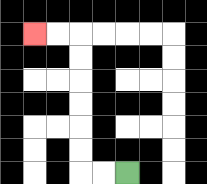{'start': '[5, 7]', 'end': '[1, 1]', 'path_directions': 'L,L,U,U,U,U,U,U,L,L', 'path_coordinates': '[[5, 7], [4, 7], [3, 7], [3, 6], [3, 5], [3, 4], [3, 3], [3, 2], [3, 1], [2, 1], [1, 1]]'}